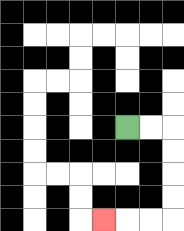{'start': '[5, 5]', 'end': '[4, 9]', 'path_directions': 'R,R,D,D,D,D,L,L,L', 'path_coordinates': '[[5, 5], [6, 5], [7, 5], [7, 6], [7, 7], [7, 8], [7, 9], [6, 9], [5, 9], [4, 9]]'}